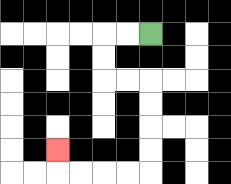{'start': '[6, 1]', 'end': '[2, 6]', 'path_directions': 'L,L,D,D,R,R,D,D,D,D,L,L,L,L,U', 'path_coordinates': '[[6, 1], [5, 1], [4, 1], [4, 2], [4, 3], [5, 3], [6, 3], [6, 4], [6, 5], [6, 6], [6, 7], [5, 7], [4, 7], [3, 7], [2, 7], [2, 6]]'}